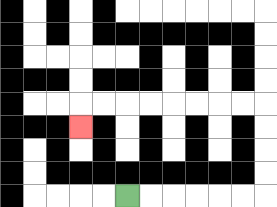{'start': '[5, 8]', 'end': '[3, 5]', 'path_directions': 'R,R,R,R,R,R,U,U,U,U,L,L,L,L,L,L,L,L,D', 'path_coordinates': '[[5, 8], [6, 8], [7, 8], [8, 8], [9, 8], [10, 8], [11, 8], [11, 7], [11, 6], [11, 5], [11, 4], [10, 4], [9, 4], [8, 4], [7, 4], [6, 4], [5, 4], [4, 4], [3, 4], [3, 5]]'}